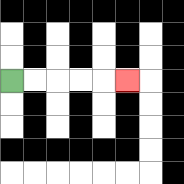{'start': '[0, 3]', 'end': '[5, 3]', 'path_directions': 'R,R,R,R,R', 'path_coordinates': '[[0, 3], [1, 3], [2, 3], [3, 3], [4, 3], [5, 3]]'}